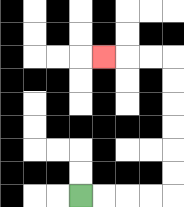{'start': '[3, 8]', 'end': '[4, 2]', 'path_directions': 'R,R,R,R,U,U,U,U,U,U,L,L,L', 'path_coordinates': '[[3, 8], [4, 8], [5, 8], [6, 8], [7, 8], [7, 7], [7, 6], [7, 5], [7, 4], [7, 3], [7, 2], [6, 2], [5, 2], [4, 2]]'}